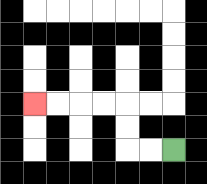{'start': '[7, 6]', 'end': '[1, 4]', 'path_directions': 'L,L,U,U,L,L,L,L', 'path_coordinates': '[[7, 6], [6, 6], [5, 6], [5, 5], [5, 4], [4, 4], [3, 4], [2, 4], [1, 4]]'}